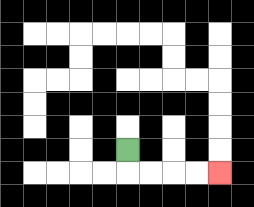{'start': '[5, 6]', 'end': '[9, 7]', 'path_directions': 'D,R,R,R,R', 'path_coordinates': '[[5, 6], [5, 7], [6, 7], [7, 7], [8, 7], [9, 7]]'}